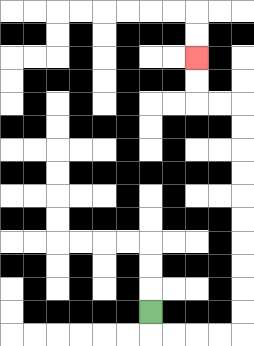{'start': '[6, 13]', 'end': '[8, 2]', 'path_directions': 'D,R,R,R,R,U,U,U,U,U,U,U,U,U,U,L,L,U,U', 'path_coordinates': '[[6, 13], [6, 14], [7, 14], [8, 14], [9, 14], [10, 14], [10, 13], [10, 12], [10, 11], [10, 10], [10, 9], [10, 8], [10, 7], [10, 6], [10, 5], [10, 4], [9, 4], [8, 4], [8, 3], [8, 2]]'}